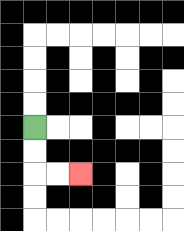{'start': '[1, 5]', 'end': '[3, 7]', 'path_directions': 'D,D,R,R', 'path_coordinates': '[[1, 5], [1, 6], [1, 7], [2, 7], [3, 7]]'}